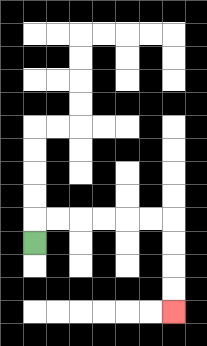{'start': '[1, 10]', 'end': '[7, 13]', 'path_directions': 'U,R,R,R,R,R,R,D,D,D,D', 'path_coordinates': '[[1, 10], [1, 9], [2, 9], [3, 9], [4, 9], [5, 9], [6, 9], [7, 9], [7, 10], [7, 11], [7, 12], [7, 13]]'}